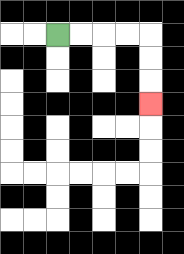{'start': '[2, 1]', 'end': '[6, 4]', 'path_directions': 'R,R,R,R,D,D,D', 'path_coordinates': '[[2, 1], [3, 1], [4, 1], [5, 1], [6, 1], [6, 2], [6, 3], [6, 4]]'}